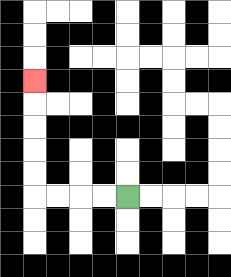{'start': '[5, 8]', 'end': '[1, 3]', 'path_directions': 'L,L,L,L,U,U,U,U,U', 'path_coordinates': '[[5, 8], [4, 8], [3, 8], [2, 8], [1, 8], [1, 7], [1, 6], [1, 5], [1, 4], [1, 3]]'}